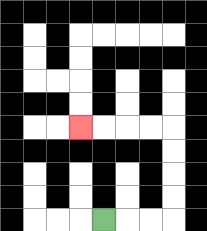{'start': '[4, 9]', 'end': '[3, 5]', 'path_directions': 'R,R,R,U,U,U,U,L,L,L,L', 'path_coordinates': '[[4, 9], [5, 9], [6, 9], [7, 9], [7, 8], [7, 7], [7, 6], [7, 5], [6, 5], [5, 5], [4, 5], [3, 5]]'}